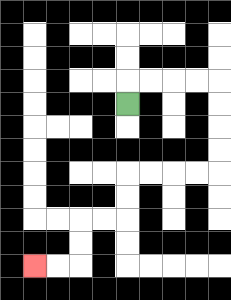{'start': '[5, 4]', 'end': '[1, 11]', 'path_directions': 'U,R,R,R,R,D,D,D,D,L,L,L,L,D,D,L,L,D,D,L,L', 'path_coordinates': '[[5, 4], [5, 3], [6, 3], [7, 3], [8, 3], [9, 3], [9, 4], [9, 5], [9, 6], [9, 7], [8, 7], [7, 7], [6, 7], [5, 7], [5, 8], [5, 9], [4, 9], [3, 9], [3, 10], [3, 11], [2, 11], [1, 11]]'}